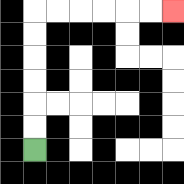{'start': '[1, 6]', 'end': '[7, 0]', 'path_directions': 'U,U,U,U,U,U,R,R,R,R,R,R', 'path_coordinates': '[[1, 6], [1, 5], [1, 4], [1, 3], [1, 2], [1, 1], [1, 0], [2, 0], [3, 0], [4, 0], [5, 0], [6, 0], [7, 0]]'}